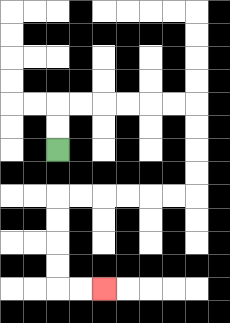{'start': '[2, 6]', 'end': '[4, 12]', 'path_directions': 'U,U,R,R,R,R,R,R,D,D,D,D,L,L,L,L,L,L,D,D,D,D,R,R', 'path_coordinates': '[[2, 6], [2, 5], [2, 4], [3, 4], [4, 4], [5, 4], [6, 4], [7, 4], [8, 4], [8, 5], [8, 6], [8, 7], [8, 8], [7, 8], [6, 8], [5, 8], [4, 8], [3, 8], [2, 8], [2, 9], [2, 10], [2, 11], [2, 12], [3, 12], [4, 12]]'}